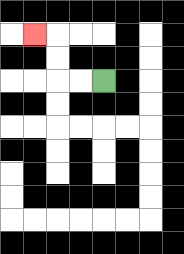{'start': '[4, 3]', 'end': '[1, 1]', 'path_directions': 'L,L,U,U,L', 'path_coordinates': '[[4, 3], [3, 3], [2, 3], [2, 2], [2, 1], [1, 1]]'}